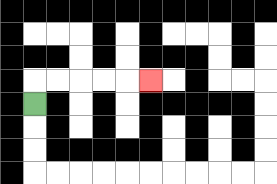{'start': '[1, 4]', 'end': '[6, 3]', 'path_directions': 'U,R,R,R,R,R', 'path_coordinates': '[[1, 4], [1, 3], [2, 3], [3, 3], [4, 3], [5, 3], [6, 3]]'}